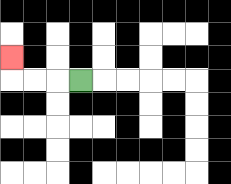{'start': '[3, 3]', 'end': '[0, 2]', 'path_directions': 'L,L,L,U', 'path_coordinates': '[[3, 3], [2, 3], [1, 3], [0, 3], [0, 2]]'}